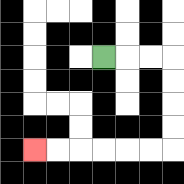{'start': '[4, 2]', 'end': '[1, 6]', 'path_directions': 'R,R,R,D,D,D,D,L,L,L,L,L,L', 'path_coordinates': '[[4, 2], [5, 2], [6, 2], [7, 2], [7, 3], [7, 4], [7, 5], [7, 6], [6, 6], [5, 6], [4, 6], [3, 6], [2, 6], [1, 6]]'}